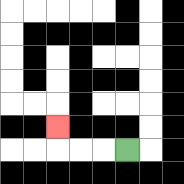{'start': '[5, 6]', 'end': '[2, 5]', 'path_directions': 'L,L,L,U', 'path_coordinates': '[[5, 6], [4, 6], [3, 6], [2, 6], [2, 5]]'}